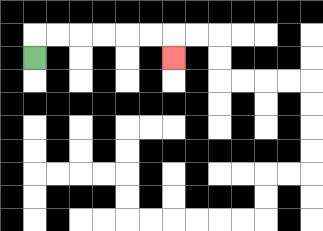{'start': '[1, 2]', 'end': '[7, 2]', 'path_directions': 'U,R,R,R,R,R,R,D', 'path_coordinates': '[[1, 2], [1, 1], [2, 1], [3, 1], [4, 1], [5, 1], [6, 1], [7, 1], [7, 2]]'}